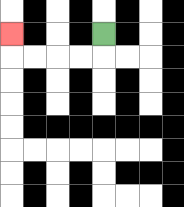{'start': '[4, 1]', 'end': '[0, 1]', 'path_directions': 'D,L,L,L,L,U', 'path_coordinates': '[[4, 1], [4, 2], [3, 2], [2, 2], [1, 2], [0, 2], [0, 1]]'}